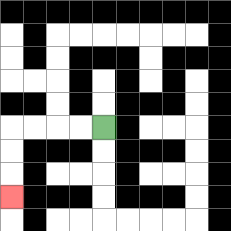{'start': '[4, 5]', 'end': '[0, 8]', 'path_directions': 'L,L,L,L,D,D,D', 'path_coordinates': '[[4, 5], [3, 5], [2, 5], [1, 5], [0, 5], [0, 6], [0, 7], [0, 8]]'}